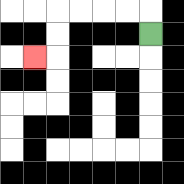{'start': '[6, 1]', 'end': '[1, 2]', 'path_directions': 'U,L,L,L,L,D,D,L', 'path_coordinates': '[[6, 1], [6, 0], [5, 0], [4, 0], [3, 0], [2, 0], [2, 1], [2, 2], [1, 2]]'}